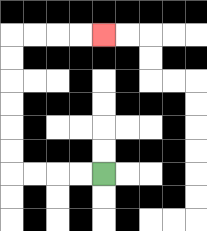{'start': '[4, 7]', 'end': '[4, 1]', 'path_directions': 'L,L,L,L,U,U,U,U,U,U,R,R,R,R', 'path_coordinates': '[[4, 7], [3, 7], [2, 7], [1, 7], [0, 7], [0, 6], [0, 5], [0, 4], [0, 3], [0, 2], [0, 1], [1, 1], [2, 1], [3, 1], [4, 1]]'}